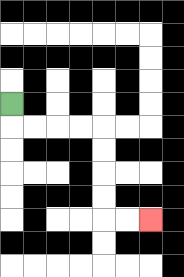{'start': '[0, 4]', 'end': '[6, 9]', 'path_directions': 'D,R,R,R,R,D,D,D,D,R,R', 'path_coordinates': '[[0, 4], [0, 5], [1, 5], [2, 5], [3, 5], [4, 5], [4, 6], [4, 7], [4, 8], [4, 9], [5, 9], [6, 9]]'}